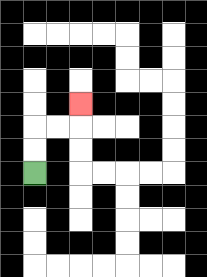{'start': '[1, 7]', 'end': '[3, 4]', 'path_directions': 'U,U,R,R,U', 'path_coordinates': '[[1, 7], [1, 6], [1, 5], [2, 5], [3, 5], [3, 4]]'}